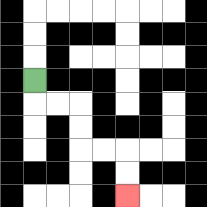{'start': '[1, 3]', 'end': '[5, 8]', 'path_directions': 'D,R,R,D,D,R,R,D,D', 'path_coordinates': '[[1, 3], [1, 4], [2, 4], [3, 4], [3, 5], [3, 6], [4, 6], [5, 6], [5, 7], [5, 8]]'}